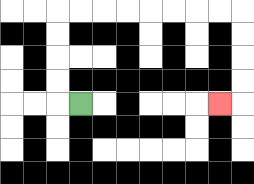{'start': '[3, 4]', 'end': '[9, 4]', 'path_directions': 'L,U,U,U,U,R,R,R,R,R,R,R,R,D,D,D,D,L', 'path_coordinates': '[[3, 4], [2, 4], [2, 3], [2, 2], [2, 1], [2, 0], [3, 0], [4, 0], [5, 0], [6, 0], [7, 0], [8, 0], [9, 0], [10, 0], [10, 1], [10, 2], [10, 3], [10, 4], [9, 4]]'}